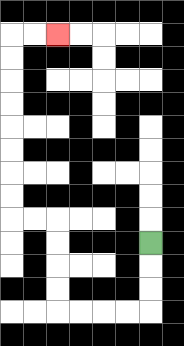{'start': '[6, 10]', 'end': '[2, 1]', 'path_directions': 'D,D,D,L,L,L,L,U,U,U,U,L,L,U,U,U,U,U,U,U,U,R,R', 'path_coordinates': '[[6, 10], [6, 11], [6, 12], [6, 13], [5, 13], [4, 13], [3, 13], [2, 13], [2, 12], [2, 11], [2, 10], [2, 9], [1, 9], [0, 9], [0, 8], [0, 7], [0, 6], [0, 5], [0, 4], [0, 3], [0, 2], [0, 1], [1, 1], [2, 1]]'}